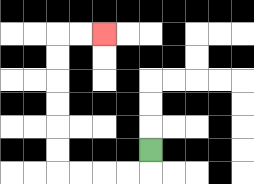{'start': '[6, 6]', 'end': '[4, 1]', 'path_directions': 'D,L,L,L,L,U,U,U,U,U,U,R,R', 'path_coordinates': '[[6, 6], [6, 7], [5, 7], [4, 7], [3, 7], [2, 7], [2, 6], [2, 5], [2, 4], [2, 3], [2, 2], [2, 1], [3, 1], [4, 1]]'}